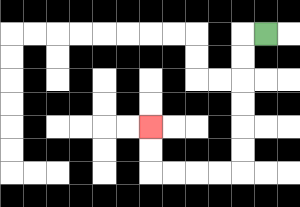{'start': '[11, 1]', 'end': '[6, 5]', 'path_directions': 'L,D,D,D,D,D,D,L,L,L,L,U,U', 'path_coordinates': '[[11, 1], [10, 1], [10, 2], [10, 3], [10, 4], [10, 5], [10, 6], [10, 7], [9, 7], [8, 7], [7, 7], [6, 7], [6, 6], [6, 5]]'}